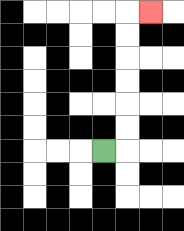{'start': '[4, 6]', 'end': '[6, 0]', 'path_directions': 'R,U,U,U,U,U,U,R', 'path_coordinates': '[[4, 6], [5, 6], [5, 5], [5, 4], [5, 3], [5, 2], [5, 1], [5, 0], [6, 0]]'}